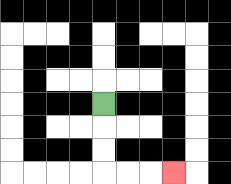{'start': '[4, 4]', 'end': '[7, 7]', 'path_directions': 'D,D,D,R,R,R', 'path_coordinates': '[[4, 4], [4, 5], [4, 6], [4, 7], [5, 7], [6, 7], [7, 7]]'}